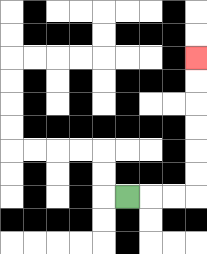{'start': '[5, 8]', 'end': '[8, 2]', 'path_directions': 'R,R,R,U,U,U,U,U,U', 'path_coordinates': '[[5, 8], [6, 8], [7, 8], [8, 8], [8, 7], [8, 6], [8, 5], [8, 4], [8, 3], [8, 2]]'}